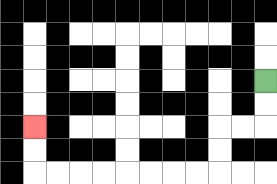{'start': '[11, 3]', 'end': '[1, 5]', 'path_directions': 'D,D,L,L,D,D,L,L,L,L,L,L,L,L,U,U', 'path_coordinates': '[[11, 3], [11, 4], [11, 5], [10, 5], [9, 5], [9, 6], [9, 7], [8, 7], [7, 7], [6, 7], [5, 7], [4, 7], [3, 7], [2, 7], [1, 7], [1, 6], [1, 5]]'}